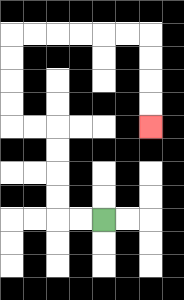{'start': '[4, 9]', 'end': '[6, 5]', 'path_directions': 'L,L,U,U,U,U,L,L,U,U,U,U,R,R,R,R,R,R,D,D,D,D', 'path_coordinates': '[[4, 9], [3, 9], [2, 9], [2, 8], [2, 7], [2, 6], [2, 5], [1, 5], [0, 5], [0, 4], [0, 3], [0, 2], [0, 1], [1, 1], [2, 1], [3, 1], [4, 1], [5, 1], [6, 1], [6, 2], [6, 3], [6, 4], [6, 5]]'}